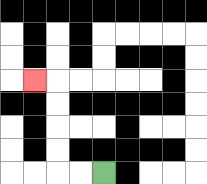{'start': '[4, 7]', 'end': '[1, 3]', 'path_directions': 'L,L,U,U,U,U,L', 'path_coordinates': '[[4, 7], [3, 7], [2, 7], [2, 6], [2, 5], [2, 4], [2, 3], [1, 3]]'}